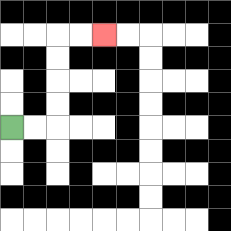{'start': '[0, 5]', 'end': '[4, 1]', 'path_directions': 'R,R,U,U,U,U,R,R', 'path_coordinates': '[[0, 5], [1, 5], [2, 5], [2, 4], [2, 3], [2, 2], [2, 1], [3, 1], [4, 1]]'}